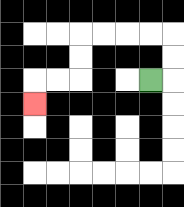{'start': '[6, 3]', 'end': '[1, 4]', 'path_directions': 'R,U,U,L,L,L,L,D,D,L,L,D', 'path_coordinates': '[[6, 3], [7, 3], [7, 2], [7, 1], [6, 1], [5, 1], [4, 1], [3, 1], [3, 2], [3, 3], [2, 3], [1, 3], [1, 4]]'}